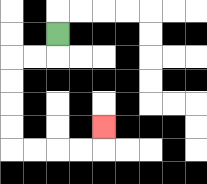{'start': '[2, 1]', 'end': '[4, 5]', 'path_directions': 'D,L,L,D,D,D,D,R,R,R,R,U', 'path_coordinates': '[[2, 1], [2, 2], [1, 2], [0, 2], [0, 3], [0, 4], [0, 5], [0, 6], [1, 6], [2, 6], [3, 6], [4, 6], [4, 5]]'}